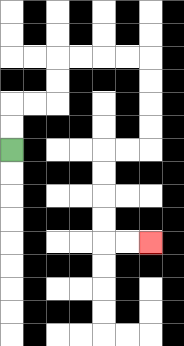{'start': '[0, 6]', 'end': '[6, 10]', 'path_directions': 'U,U,R,R,U,U,R,R,R,R,D,D,D,D,L,L,D,D,D,D,R,R', 'path_coordinates': '[[0, 6], [0, 5], [0, 4], [1, 4], [2, 4], [2, 3], [2, 2], [3, 2], [4, 2], [5, 2], [6, 2], [6, 3], [6, 4], [6, 5], [6, 6], [5, 6], [4, 6], [4, 7], [4, 8], [4, 9], [4, 10], [5, 10], [6, 10]]'}